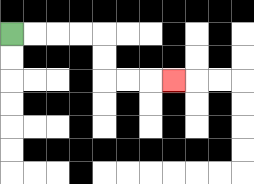{'start': '[0, 1]', 'end': '[7, 3]', 'path_directions': 'R,R,R,R,D,D,R,R,R', 'path_coordinates': '[[0, 1], [1, 1], [2, 1], [3, 1], [4, 1], [4, 2], [4, 3], [5, 3], [6, 3], [7, 3]]'}